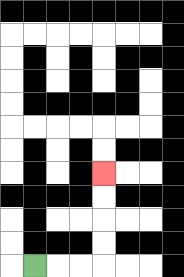{'start': '[1, 11]', 'end': '[4, 7]', 'path_directions': 'R,R,R,U,U,U,U', 'path_coordinates': '[[1, 11], [2, 11], [3, 11], [4, 11], [4, 10], [4, 9], [4, 8], [4, 7]]'}